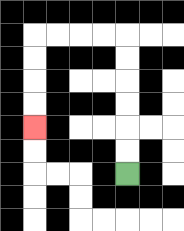{'start': '[5, 7]', 'end': '[1, 5]', 'path_directions': 'U,U,U,U,U,U,L,L,L,L,D,D,D,D', 'path_coordinates': '[[5, 7], [5, 6], [5, 5], [5, 4], [5, 3], [5, 2], [5, 1], [4, 1], [3, 1], [2, 1], [1, 1], [1, 2], [1, 3], [1, 4], [1, 5]]'}